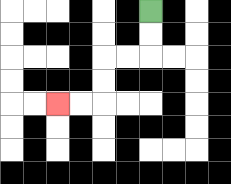{'start': '[6, 0]', 'end': '[2, 4]', 'path_directions': 'D,D,L,L,D,D,L,L', 'path_coordinates': '[[6, 0], [6, 1], [6, 2], [5, 2], [4, 2], [4, 3], [4, 4], [3, 4], [2, 4]]'}